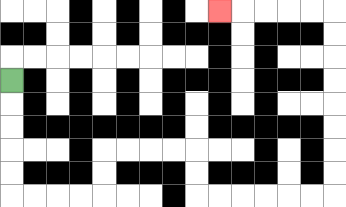{'start': '[0, 3]', 'end': '[9, 0]', 'path_directions': 'D,D,D,D,D,R,R,R,R,U,U,R,R,R,R,D,D,R,R,R,R,R,R,U,U,U,U,U,U,U,U,L,L,L,L,L', 'path_coordinates': '[[0, 3], [0, 4], [0, 5], [0, 6], [0, 7], [0, 8], [1, 8], [2, 8], [3, 8], [4, 8], [4, 7], [4, 6], [5, 6], [6, 6], [7, 6], [8, 6], [8, 7], [8, 8], [9, 8], [10, 8], [11, 8], [12, 8], [13, 8], [14, 8], [14, 7], [14, 6], [14, 5], [14, 4], [14, 3], [14, 2], [14, 1], [14, 0], [13, 0], [12, 0], [11, 0], [10, 0], [9, 0]]'}